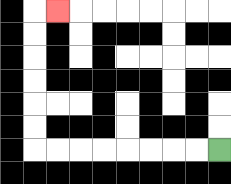{'start': '[9, 6]', 'end': '[2, 0]', 'path_directions': 'L,L,L,L,L,L,L,L,U,U,U,U,U,U,R', 'path_coordinates': '[[9, 6], [8, 6], [7, 6], [6, 6], [5, 6], [4, 6], [3, 6], [2, 6], [1, 6], [1, 5], [1, 4], [1, 3], [1, 2], [1, 1], [1, 0], [2, 0]]'}